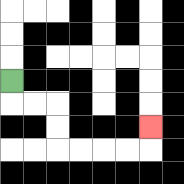{'start': '[0, 3]', 'end': '[6, 5]', 'path_directions': 'D,R,R,D,D,R,R,R,R,U', 'path_coordinates': '[[0, 3], [0, 4], [1, 4], [2, 4], [2, 5], [2, 6], [3, 6], [4, 6], [5, 6], [6, 6], [6, 5]]'}